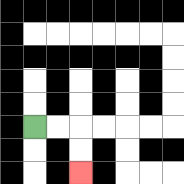{'start': '[1, 5]', 'end': '[3, 7]', 'path_directions': 'R,R,D,D', 'path_coordinates': '[[1, 5], [2, 5], [3, 5], [3, 6], [3, 7]]'}